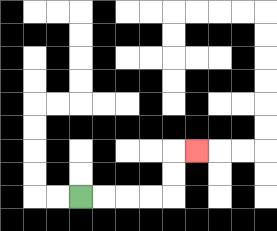{'start': '[3, 8]', 'end': '[8, 6]', 'path_directions': 'R,R,R,R,U,U,R', 'path_coordinates': '[[3, 8], [4, 8], [5, 8], [6, 8], [7, 8], [7, 7], [7, 6], [8, 6]]'}